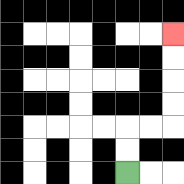{'start': '[5, 7]', 'end': '[7, 1]', 'path_directions': 'U,U,R,R,U,U,U,U', 'path_coordinates': '[[5, 7], [5, 6], [5, 5], [6, 5], [7, 5], [7, 4], [7, 3], [7, 2], [7, 1]]'}